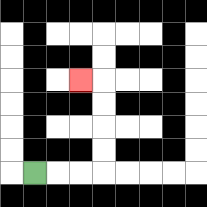{'start': '[1, 7]', 'end': '[3, 3]', 'path_directions': 'R,R,R,U,U,U,U,L', 'path_coordinates': '[[1, 7], [2, 7], [3, 7], [4, 7], [4, 6], [4, 5], [4, 4], [4, 3], [3, 3]]'}